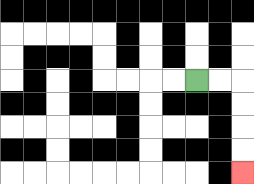{'start': '[8, 3]', 'end': '[10, 7]', 'path_directions': 'R,R,D,D,D,D', 'path_coordinates': '[[8, 3], [9, 3], [10, 3], [10, 4], [10, 5], [10, 6], [10, 7]]'}